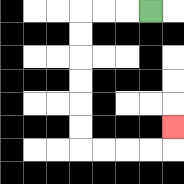{'start': '[6, 0]', 'end': '[7, 5]', 'path_directions': 'L,L,L,D,D,D,D,D,D,R,R,R,R,U', 'path_coordinates': '[[6, 0], [5, 0], [4, 0], [3, 0], [3, 1], [3, 2], [3, 3], [3, 4], [3, 5], [3, 6], [4, 6], [5, 6], [6, 6], [7, 6], [7, 5]]'}